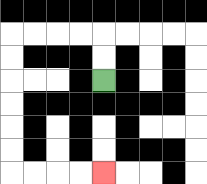{'start': '[4, 3]', 'end': '[4, 7]', 'path_directions': 'U,U,L,L,L,L,D,D,D,D,D,D,R,R,R,R', 'path_coordinates': '[[4, 3], [4, 2], [4, 1], [3, 1], [2, 1], [1, 1], [0, 1], [0, 2], [0, 3], [0, 4], [0, 5], [0, 6], [0, 7], [1, 7], [2, 7], [3, 7], [4, 7]]'}